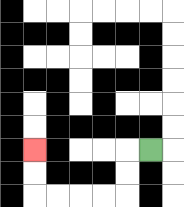{'start': '[6, 6]', 'end': '[1, 6]', 'path_directions': 'L,D,D,L,L,L,L,U,U', 'path_coordinates': '[[6, 6], [5, 6], [5, 7], [5, 8], [4, 8], [3, 8], [2, 8], [1, 8], [1, 7], [1, 6]]'}